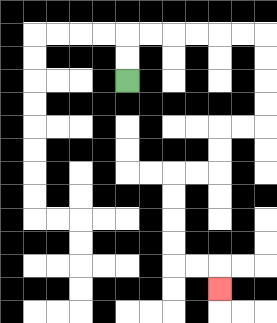{'start': '[5, 3]', 'end': '[9, 12]', 'path_directions': 'U,U,R,R,R,R,R,R,D,D,D,D,L,L,D,D,L,L,D,D,D,D,R,R,D', 'path_coordinates': '[[5, 3], [5, 2], [5, 1], [6, 1], [7, 1], [8, 1], [9, 1], [10, 1], [11, 1], [11, 2], [11, 3], [11, 4], [11, 5], [10, 5], [9, 5], [9, 6], [9, 7], [8, 7], [7, 7], [7, 8], [7, 9], [7, 10], [7, 11], [8, 11], [9, 11], [9, 12]]'}